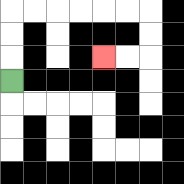{'start': '[0, 3]', 'end': '[4, 2]', 'path_directions': 'U,U,U,R,R,R,R,R,R,D,D,L,L', 'path_coordinates': '[[0, 3], [0, 2], [0, 1], [0, 0], [1, 0], [2, 0], [3, 0], [4, 0], [5, 0], [6, 0], [6, 1], [6, 2], [5, 2], [4, 2]]'}